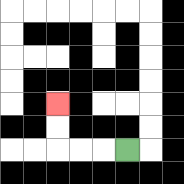{'start': '[5, 6]', 'end': '[2, 4]', 'path_directions': 'L,L,L,U,U', 'path_coordinates': '[[5, 6], [4, 6], [3, 6], [2, 6], [2, 5], [2, 4]]'}